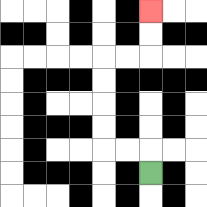{'start': '[6, 7]', 'end': '[6, 0]', 'path_directions': 'U,L,L,U,U,U,U,R,R,U,U', 'path_coordinates': '[[6, 7], [6, 6], [5, 6], [4, 6], [4, 5], [4, 4], [4, 3], [4, 2], [5, 2], [6, 2], [6, 1], [6, 0]]'}